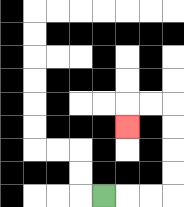{'start': '[4, 8]', 'end': '[5, 5]', 'path_directions': 'R,R,R,U,U,U,U,L,L,D', 'path_coordinates': '[[4, 8], [5, 8], [6, 8], [7, 8], [7, 7], [7, 6], [7, 5], [7, 4], [6, 4], [5, 4], [5, 5]]'}